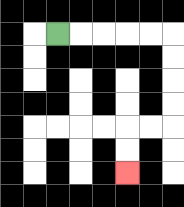{'start': '[2, 1]', 'end': '[5, 7]', 'path_directions': 'R,R,R,R,R,D,D,D,D,L,L,D,D', 'path_coordinates': '[[2, 1], [3, 1], [4, 1], [5, 1], [6, 1], [7, 1], [7, 2], [7, 3], [7, 4], [7, 5], [6, 5], [5, 5], [5, 6], [5, 7]]'}